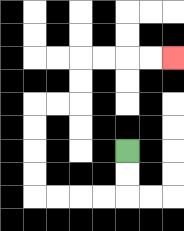{'start': '[5, 6]', 'end': '[7, 2]', 'path_directions': 'D,D,L,L,L,L,U,U,U,U,R,R,U,U,R,R,R,R', 'path_coordinates': '[[5, 6], [5, 7], [5, 8], [4, 8], [3, 8], [2, 8], [1, 8], [1, 7], [1, 6], [1, 5], [1, 4], [2, 4], [3, 4], [3, 3], [3, 2], [4, 2], [5, 2], [6, 2], [7, 2]]'}